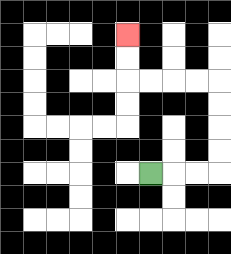{'start': '[6, 7]', 'end': '[5, 1]', 'path_directions': 'R,R,R,U,U,U,U,L,L,L,L,U,U', 'path_coordinates': '[[6, 7], [7, 7], [8, 7], [9, 7], [9, 6], [9, 5], [9, 4], [9, 3], [8, 3], [7, 3], [6, 3], [5, 3], [5, 2], [5, 1]]'}